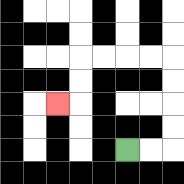{'start': '[5, 6]', 'end': '[2, 4]', 'path_directions': 'R,R,U,U,U,U,L,L,L,L,D,D,L', 'path_coordinates': '[[5, 6], [6, 6], [7, 6], [7, 5], [7, 4], [7, 3], [7, 2], [6, 2], [5, 2], [4, 2], [3, 2], [3, 3], [3, 4], [2, 4]]'}